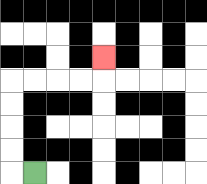{'start': '[1, 7]', 'end': '[4, 2]', 'path_directions': 'L,U,U,U,U,R,R,R,R,U', 'path_coordinates': '[[1, 7], [0, 7], [0, 6], [0, 5], [0, 4], [0, 3], [1, 3], [2, 3], [3, 3], [4, 3], [4, 2]]'}